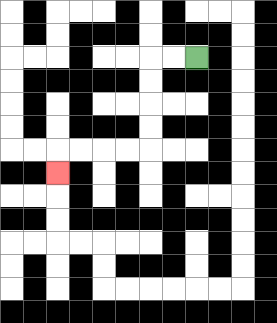{'start': '[8, 2]', 'end': '[2, 7]', 'path_directions': 'L,L,D,D,D,D,L,L,L,L,D', 'path_coordinates': '[[8, 2], [7, 2], [6, 2], [6, 3], [6, 4], [6, 5], [6, 6], [5, 6], [4, 6], [3, 6], [2, 6], [2, 7]]'}